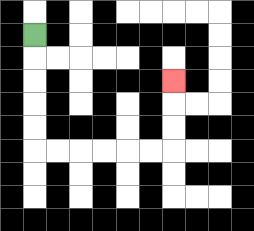{'start': '[1, 1]', 'end': '[7, 3]', 'path_directions': 'D,D,D,D,D,R,R,R,R,R,R,U,U,U', 'path_coordinates': '[[1, 1], [1, 2], [1, 3], [1, 4], [1, 5], [1, 6], [2, 6], [3, 6], [4, 6], [5, 6], [6, 6], [7, 6], [7, 5], [7, 4], [7, 3]]'}